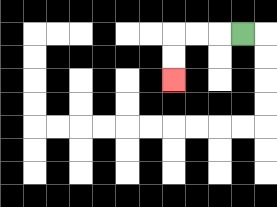{'start': '[10, 1]', 'end': '[7, 3]', 'path_directions': 'L,L,L,D,D', 'path_coordinates': '[[10, 1], [9, 1], [8, 1], [7, 1], [7, 2], [7, 3]]'}